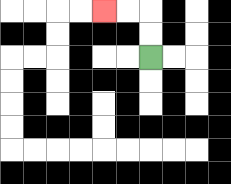{'start': '[6, 2]', 'end': '[4, 0]', 'path_directions': 'U,U,L,L', 'path_coordinates': '[[6, 2], [6, 1], [6, 0], [5, 0], [4, 0]]'}